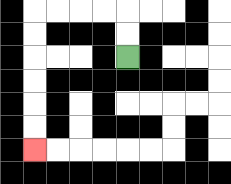{'start': '[5, 2]', 'end': '[1, 6]', 'path_directions': 'U,U,L,L,L,L,D,D,D,D,D,D', 'path_coordinates': '[[5, 2], [5, 1], [5, 0], [4, 0], [3, 0], [2, 0], [1, 0], [1, 1], [1, 2], [1, 3], [1, 4], [1, 5], [1, 6]]'}